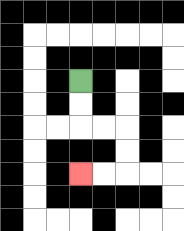{'start': '[3, 3]', 'end': '[3, 7]', 'path_directions': 'D,D,R,R,D,D,L,L', 'path_coordinates': '[[3, 3], [3, 4], [3, 5], [4, 5], [5, 5], [5, 6], [5, 7], [4, 7], [3, 7]]'}